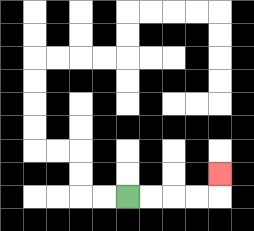{'start': '[5, 8]', 'end': '[9, 7]', 'path_directions': 'R,R,R,R,U', 'path_coordinates': '[[5, 8], [6, 8], [7, 8], [8, 8], [9, 8], [9, 7]]'}